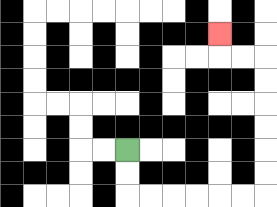{'start': '[5, 6]', 'end': '[9, 1]', 'path_directions': 'D,D,R,R,R,R,R,R,U,U,U,U,U,U,L,L,U', 'path_coordinates': '[[5, 6], [5, 7], [5, 8], [6, 8], [7, 8], [8, 8], [9, 8], [10, 8], [11, 8], [11, 7], [11, 6], [11, 5], [11, 4], [11, 3], [11, 2], [10, 2], [9, 2], [9, 1]]'}